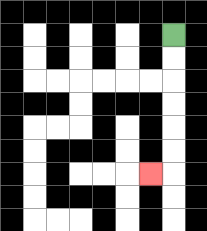{'start': '[7, 1]', 'end': '[6, 7]', 'path_directions': 'D,D,D,D,D,D,L', 'path_coordinates': '[[7, 1], [7, 2], [7, 3], [7, 4], [7, 5], [7, 6], [7, 7], [6, 7]]'}